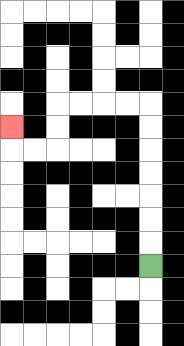{'start': '[6, 11]', 'end': '[0, 5]', 'path_directions': 'U,U,U,U,U,U,U,L,L,L,L,D,D,L,L,U', 'path_coordinates': '[[6, 11], [6, 10], [6, 9], [6, 8], [6, 7], [6, 6], [6, 5], [6, 4], [5, 4], [4, 4], [3, 4], [2, 4], [2, 5], [2, 6], [1, 6], [0, 6], [0, 5]]'}